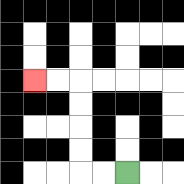{'start': '[5, 7]', 'end': '[1, 3]', 'path_directions': 'L,L,U,U,U,U,L,L', 'path_coordinates': '[[5, 7], [4, 7], [3, 7], [3, 6], [3, 5], [3, 4], [3, 3], [2, 3], [1, 3]]'}